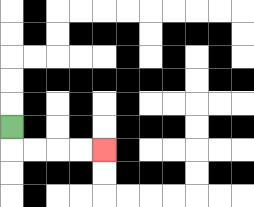{'start': '[0, 5]', 'end': '[4, 6]', 'path_directions': 'D,R,R,R,R', 'path_coordinates': '[[0, 5], [0, 6], [1, 6], [2, 6], [3, 6], [4, 6]]'}